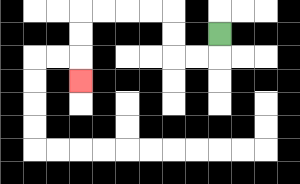{'start': '[9, 1]', 'end': '[3, 3]', 'path_directions': 'D,L,L,U,U,L,L,L,L,D,D,D', 'path_coordinates': '[[9, 1], [9, 2], [8, 2], [7, 2], [7, 1], [7, 0], [6, 0], [5, 0], [4, 0], [3, 0], [3, 1], [3, 2], [3, 3]]'}